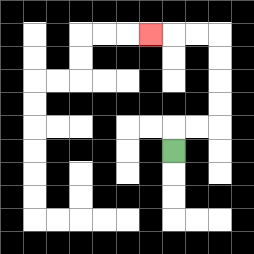{'start': '[7, 6]', 'end': '[6, 1]', 'path_directions': 'U,R,R,U,U,U,U,L,L,L', 'path_coordinates': '[[7, 6], [7, 5], [8, 5], [9, 5], [9, 4], [9, 3], [9, 2], [9, 1], [8, 1], [7, 1], [6, 1]]'}